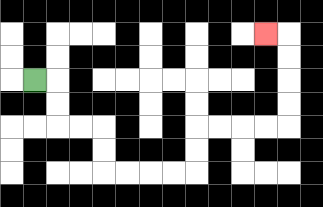{'start': '[1, 3]', 'end': '[11, 1]', 'path_directions': 'R,D,D,R,R,D,D,R,R,R,R,U,U,R,R,R,R,U,U,U,U,L', 'path_coordinates': '[[1, 3], [2, 3], [2, 4], [2, 5], [3, 5], [4, 5], [4, 6], [4, 7], [5, 7], [6, 7], [7, 7], [8, 7], [8, 6], [8, 5], [9, 5], [10, 5], [11, 5], [12, 5], [12, 4], [12, 3], [12, 2], [12, 1], [11, 1]]'}